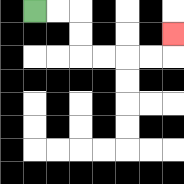{'start': '[1, 0]', 'end': '[7, 1]', 'path_directions': 'R,R,D,D,R,R,R,R,U', 'path_coordinates': '[[1, 0], [2, 0], [3, 0], [3, 1], [3, 2], [4, 2], [5, 2], [6, 2], [7, 2], [7, 1]]'}